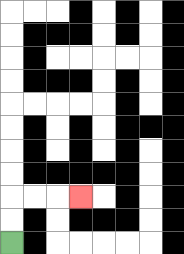{'start': '[0, 10]', 'end': '[3, 8]', 'path_directions': 'U,U,R,R,R', 'path_coordinates': '[[0, 10], [0, 9], [0, 8], [1, 8], [2, 8], [3, 8]]'}